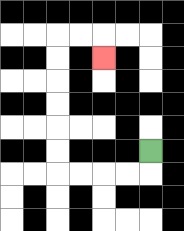{'start': '[6, 6]', 'end': '[4, 2]', 'path_directions': 'D,L,L,L,L,U,U,U,U,U,U,R,R,D', 'path_coordinates': '[[6, 6], [6, 7], [5, 7], [4, 7], [3, 7], [2, 7], [2, 6], [2, 5], [2, 4], [2, 3], [2, 2], [2, 1], [3, 1], [4, 1], [4, 2]]'}